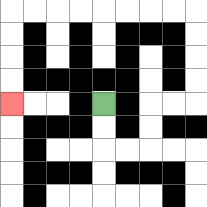{'start': '[4, 4]', 'end': '[0, 4]', 'path_directions': 'D,D,R,R,U,U,R,R,U,U,U,U,L,L,L,L,L,L,L,L,D,D,D,D', 'path_coordinates': '[[4, 4], [4, 5], [4, 6], [5, 6], [6, 6], [6, 5], [6, 4], [7, 4], [8, 4], [8, 3], [8, 2], [8, 1], [8, 0], [7, 0], [6, 0], [5, 0], [4, 0], [3, 0], [2, 0], [1, 0], [0, 0], [0, 1], [0, 2], [0, 3], [0, 4]]'}